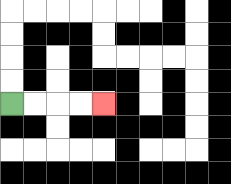{'start': '[0, 4]', 'end': '[4, 4]', 'path_directions': 'R,R,R,R', 'path_coordinates': '[[0, 4], [1, 4], [2, 4], [3, 4], [4, 4]]'}